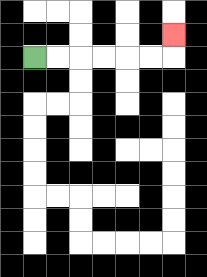{'start': '[1, 2]', 'end': '[7, 1]', 'path_directions': 'R,R,R,R,R,R,U', 'path_coordinates': '[[1, 2], [2, 2], [3, 2], [4, 2], [5, 2], [6, 2], [7, 2], [7, 1]]'}